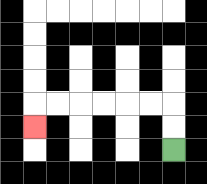{'start': '[7, 6]', 'end': '[1, 5]', 'path_directions': 'U,U,L,L,L,L,L,L,D', 'path_coordinates': '[[7, 6], [7, 5], [7, 4], [6, 4], [5, 4], [4, 4], [3, 4], [2, 4], [1, 4], [1, 5]]'}